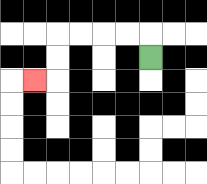{'start': '[6, 2]', 'end': '[1, 3]', 'path_directions': 'U,L,L,L,L,D,D,L', 'path_coordinates': '[[6, 2], [6, 1], [5, 1], [4, 1], [3, 1], [2, 1], [2, 2], [2, 3], [1, 3]]'}